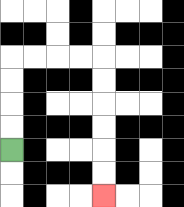{'start': '[0, 6]', 'end': '[4, 8]', 'path_directions': 'U,U,U,U,R,R,R,R,D,D,D,D,D,D', 'path_coordinates': '[[0, 6], [0, 5], [0, 4], [0, 3], [0, 2], [1, 2], [2, 2], [3, 2], [4, 2], [4, 3], [4, 4], [4, 5], [4, 6], [4, 7], [4, 8]]'}